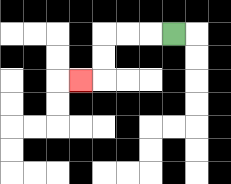{'start': '[7, 1]', 'end': '[3, 3]', 'path_directions': 'L,L,L,D,D,L', 'path_coordinates': '[[7, 1], [6, 1], [5, 1], [4, 1], [4, 2], [4, 3], [3, 3]]'}